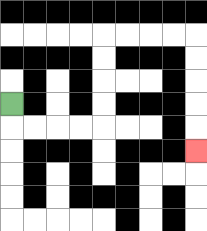{'start': '[0, 4]', 'end': '[8, 6]', 'path_directions': 'D,R,R,R,R,U,U,U,U,R,R,R,R,D,D,D,D,D', 'path_coordinates': '[[0, 4], [0, 5], [1, 5], [2, 5], [3, 5], [4, 5], [4, 4], [4, 3], [4, 2], [4, 1], [5, 1], [6, 1], [7, 1], [8, 1], [8, 2], [8, 3], [8, 4], [8, 5], [8, 6]]'}